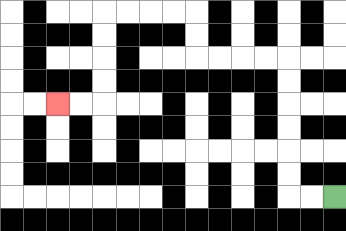{'start': '[14, 8]', 'end': '[2, 4]', 'path_directions': 'L,L,U,U,U,U,U,U,L,L,L,L,U,U,L,L,L,L,D,D,D,D,L,L', 'path_coordinates': '[[14, 8], [13, 8], [12, 8], [12, 7], [12, 6], [12, 5], [12, 4], [12, 3], [12, 2], [11, 2], [10, 2], [9, 2], [8, 2], [8, 1], [8, 0], [7, 0], [6, 0], [5, 0], [4, 0], [4, 1], [4, 2], [4, 3], [4, 4], [3, 4], [2, 4]]'}